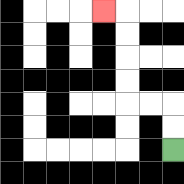{'start': '[7, 6]', 'end': '[4, 0]', 'path_directions': 'U,U,L,L,U,U,U,U,L', 'path_coordinates': '[[7, 6], [7, 5], [7, 4], [6, 4], [5, 4], [5, 3], [5, 2], [5, 1], [5, 0], [4, 0]]'}